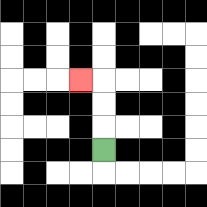{'start': '[4, 6]', 'end': '[3, 3]', 'path_directions': 'U,U,U,L', 'path_coordinates': '[[4, 6], [4, 5], [4, 4], [4, 3], [3, 3]]'}